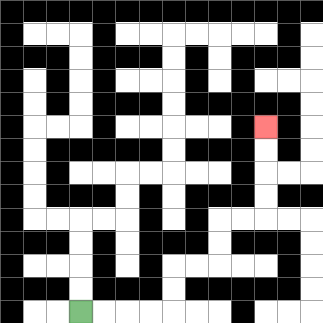{'start': '[3, 13]', 'end': '[11, 5]', 'path_directions': 'R,R,R,R,U,U,R,R,U,U,R,R,U,U,U,U', 'path_coordinates': '[[3, 13], [4, 13], [5, 13], [6, 13], [7, 13], [7, 12], [7, 11], [8, 11], [9, 11], [9, 10], [9, 9], [10, 9], [11, 9], [11, 8], [11, 7], [11, 6], [11, 5]]'}